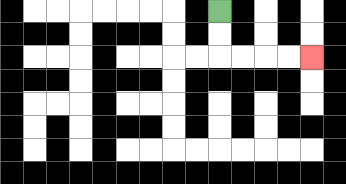{'start': '[9, 0]', 'end': '[13, 2]', 'path_directions': 'D,D,R,R,R,R', 'path_coordinates': '[[9, 0], [9, 1], [9, 2], [10, 2], [11, 2], [12, 2], [13, 2]]'}